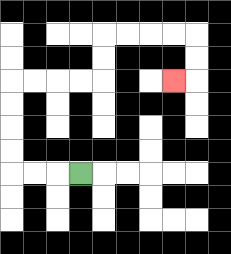{'start': '[3, 7]', 'end': '[7, 3]', 'path_directions': 'L,L,L,U,U,U,U,R,R,R,R,U,U,R,R,R,R,D,D,L', 'path_coordinates': '[[3, 7], [2, 7], [1, 7], [0, 7], [0, 6], [0, 5], [0, 4], [0, 3], [1, 3], [2, 3], [3, 3], [4, 3], [4, 2], [4, 1], [5, 1], [6, 1], [7, 1], [8, 1], [8, 2], [8, 3], [7, 3]]'}